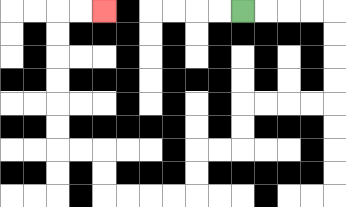{'start': '[10, 0]', 'end': '[4, 0]', 'path_directions': 'R,R,R,R,D,D,D,D,L,L,L,L,D,D,L,L,D,D,L,L,L,L,U,U,L,L,U,U,U,U,U,U,R,R', 'path_coordinates': '[[10, 0], [11, 0], [12, 0], [13, 0], [14, 0], [14, 1], [14, 2], [14, 3], [14, 4], [13, 4], [12, 4], [11, 4], [10, 4], [10, 5], [10, 6], [9, 6], [8, 6], [8, 7], [8, 8], [7, 8], [6, 8], [5, 8], [4, 8], [4, 7], [4, 6], [3, 6], [2, 6], [2, 5], [2, 4], [2, 3], [2, 2], [2, 1], [2, 0], [3, 0], [4, 0]]'}